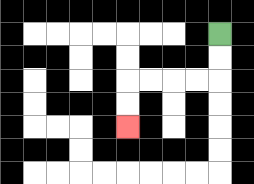{'start': '[9, 1]', 'end': '[5, 5]', 'path_directions': 'D,D,L,L,L,L,D,D', 'path_coordinates': '[[9, 1], [9, 2], [9, 3], [8, 3], [7, 3], [6, 3], [5, 3], [5, 4], [5, 5]]'}